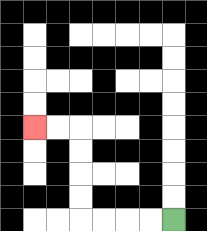{'start': '[7, 9]', 'end': '[1, 5]', 'path_directions': 'L,L,L,L,U,U,U,U,L,L', 'path_coordinates': '[[7, 9], [6, 9], [5, 9], [4, 9], [3, 9], [3, 8], [3, 7], [3, 6], [3, 5], [2, 5], [1, 5]]'}